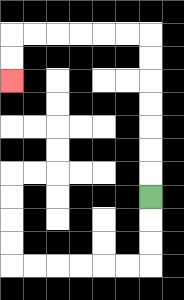{'start': '[6, 8]', 'end': '[0, 3]', 'path_directions': 'U,U,U,U,U,U,U,L,L,L,L,L,L,D,D', 'path_coordinates': '[[6, 8], [6, 7], [6, 6], [6, 5], [6, 4], [6, 3], [6, 2], [6, 1], [5, 1], [4, 1], [3, 1], [2, 1], [1, 1], [0, 1], [0, 2], [0, 3]]'}